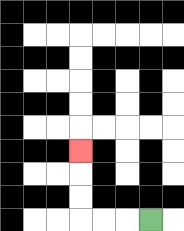{'start': '[6, 9]', 'end': '[3, 6]', 'path_directions': 'L,L,L,U,U,U', 'path_coordinates': '[[6, 9], [5, 9], [4, 9], [3, 9], [3, 8], [3, 7], [3, 6]]'}